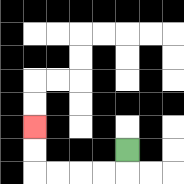{'start': '[5, 6]', 'end': '[1, 5]', 'path_directions': 'D,L,L,L,L,U,U', 'path_coordinates': '[[5, 6], [5, 7], [4, 7], [3, 7], [2, 7], [1, 7], [1, 6], [1, 5]]'}